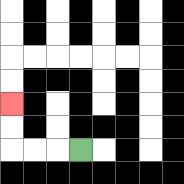{'start': '[3, 6]', 'end': '[0, 4]', 'path_directions': 'L,L,L,U,U', 'path_coordinates': '[[3, 6], [2, 6], [1, 6], [0, 6], [0, 5], [0, 4]]'}